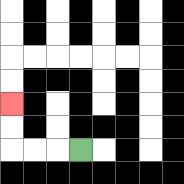{'start': '[3, 6]', 'end': '[0, 4]', 'path_directions': 'L,L,L,U,U', 'path_coordinates': '[[3, 6], [2, 6], [1, 6], [0, 6], [0, 5], [0, 4]]'}